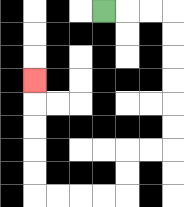{'start': '[4, 0]', 'end': '[1, 3]', 'path_directions': 'R,R,R,D,D,D,D,D,D,L,L,D,D,L,L,L,L,U,U,U,U,U', 'path_coordinates': '[[4, 0], [5, 0], [6, 0], [7, 0], [7, 1], [7, 2], [7, 3], [7, 4], [7, 5], [7, 6], [6, 6], [5, 6], [5, 7], [5, 8], [4, 8], [3, 8], [2, 8], [1, 8], [1, 7], [1, 6], [1, 5], [1, 4], [1, 3]]'}